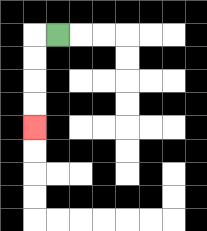{'start': '[2, 1]', 'end': '[1, 5]', 'path_directions': 'L,D,D,D,D', 'path_coordinates': '[[2, 1], [1, 1], [1, 2], [1, 3], [1, 4], [1, 5]]'}